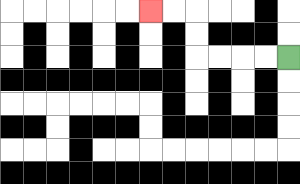{'start': '[12, 2]', 'end': '[6, 0]', 'path_directions': 'L,L,L,L,U,U,L,L', 'path_coordinates': '[[12, 2], [11, 2], [10, 2], [9, 2], [8, 2], [8, 1], [8, 0], [7, 0], [6, 0]]'}